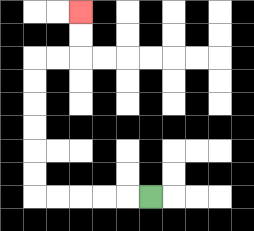{'start': '[6, 8]', 'end': '[3, 0]', 'path_directions': 'L,L,L,L,L,U,U,U,U,U,U,R,R,U,U', 'path_coordinates': '[[6, 8], [5, 8], [4, 8], [3, 8], [2, 8], [1, 8], [1, 7], [1, 6], [1, 5], [1, 4], [1, 3], [1, 2], [2, 2], [3, 2], [3, 1], [3, 0]]'}